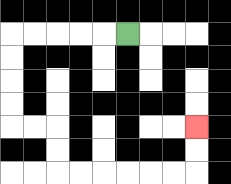{'start': '[5, 1]', 'end': '[8, 5]', 'path_directions': 'L,L,L,L,L,D,D,D,D,R,R,D,D,R,R,R,R,R,R,U,U', 'path_coordinates': '[[5, 1], [4, 1], [3, 1], [2, 1], [1, 1], [0, 1], [0, 2], [0, 3], [0, 4], [0, 5], [1, 5], [2, 5], [2, 6], [2, 7], [3, 7], [4, 7], [5, 7], [6, 7], [7, 7], [8, 7], [8, 6], [8, 5]]'}